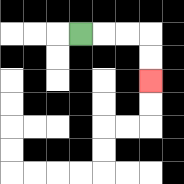{'start': '[3, 1]', 'end': '[6, 3]', 'path_directions': 'R,R,R,D,D', 'path_coordinates': '[[3, 1], [4, 1], [5, 1], [6, 1], [6, 2], [6, 3]]'}